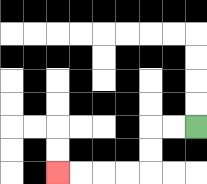{'start': '[8, 5]', 'end': '[2, 7]', 'path_directions': 'L,L,D,D,L,L,L,L', 'path_coordinates': '[[8, 5], [7, 5], [6, 5], [6, 6], [6, 7], [5, 7], [4, 7], [3, 7], [2, 7]]'}